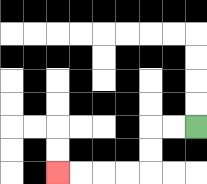{'start': '[8, 5]', 'end': '[2, 7]', 'path_directions': 'L,L,D,D,L,L,L,L', 'path_coordinates': '[[8, 5], [7, 5], [6, 5], [6, 6], [6, 7], [5, 7], [4, 7], [3, 7], [2, 7]]'}